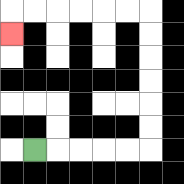{'start': '[1, 6]', 'end': '[0, 1]', 'path_directions': 'R,R,R,R,R,U,U,U,U,U,U,L,L,L,L,L,L,D', 'path_coordinates': '[[1, 6], [2, 6], [3, 6], [4, 6], [5, 6], [6, 6], [6, 5], [6, 4], [6, 3], [6, 2], [6, 1], [6, 0], [5, 0], [4, 0], [3, 0], [2, 0], [1, 0], [0, 0], [0, 1]]'}